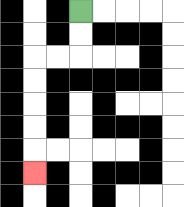{'start': '[3, 0]', 'end': '[1, 7]', 'path_directions': 'D,D,L,L,D,D,D,D,D', 'path_coordinates': '[[3, 0], [3, 1], [3, 2], [2, 2], [1, 2], [1, 3], [1, 4], [1, 5], [1, 6], [1, 7]]'}